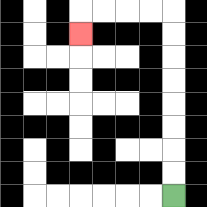{'start': '[7, 8]', 'end': '[3, 1]', 'path_directions': 'U,U,U,U,U,U,U,U,L,L,L,L,D', 'path_coordinates': '[[7, 8], [7, 7], [7, 6], [7, 5], [7, 4], [7, 3], [7, 2], [7, 1], [7, 0], [6, 0], [5, 0], [4, 0], [3, 0], [3, 1]]'}